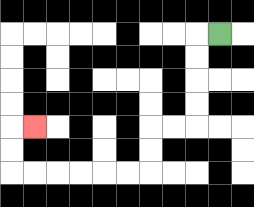{'start': '[9, 1]', 'end': '[1, 5]', 'path_directions': 'L,D,D,D,D,L,L,D,D,L,L,L,L,L,L,U,U,R', 'path_coordinates': '[[9, 1], [8, 1], [8, 2], [8, 3], [8, 4], [8, 5], [7, 5], [6, 5], [6, 6], [6, 7], [5, 7], [4, 7], [3, 7], [2, 7], [1, 7], [0, 7], [0, 6], [0, 5], [1, 5]]'}